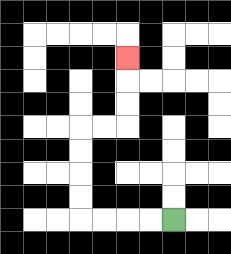{'start': '[7, 9]', 'end': '[5, 2]', 'path_directions': 'L,L,L,L,U,U,U,U,R,R,U,U,U', 'path_coordinates': '[[7, 9], [6, 9], [5, 9], [4, 9], [3, 9], [3, 8], [3, 7], [3, 6], [3, 5], [4, 5], [5, 5], [5, 4], [5, 3], [5, 2]]'}